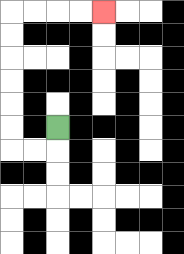{'start': '[2, 5]', 'end': '[4, 0]', 'path_directions': 'D,L,L,U,U,U,U,U,U,R,R,R,R', 'path_coordinates': '[[2, 5], [2, 6], [1, 6], [0, 6], [0, 5], [0, 4], [0, 3], [0, 2], [0, 1], [0, 0], [1, 0], [2, 0], [3, 0], [4, 0]]'}